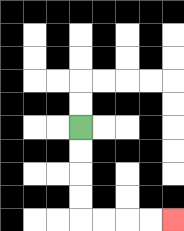{'start': '[3, 5]', 'end': '[7, 9]', 'path_directions': 'D,D,D,D,R,R,R,R', 'path_coordinates': '[[3, 5], [3, 6], [3, 7], [3, 8], [3, 9], [4, 9], [5, 9], [6, 9], [7, 9]]'}